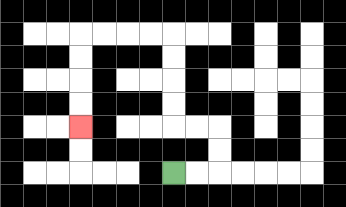{'start': '[7, 7]', 'end': '[3, 5]', 'path_directions': 'R,R,U,U,L,L,U,U,U,U,L,L,L,L,D,D,D,D', 'path_coordinates': '[[7, 7], [8, 7], [9, 7], [9, 6], [9, 5], [8, 5], [7, 5], [7, 4], [7, 3], [7, 2], [7, 1], [6, 1], [5, 1], [4, 1], [3, 1], [3, 2], [3, 3], [3, 4], [3, 5]]'}